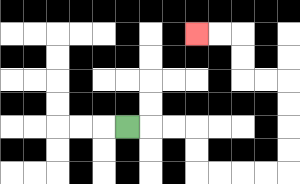{'start': '[5, 5]', 'end': '[8, 1]', 'path_directions': 'R,R,R,D,D,R,R,R,R,U,U,U,U,L,L,U,U,L,L', 'path_coordinates': '[[5, 5], [6, 5], [7, 5], [8, 5], [8, 6], [8, 7], [9, 7], [10, 7], [11, 7], [12, 7], [12, 6], [12, 5], [12, 4], [12, 3], [11, 3], [10, 3], [10, 2], [10, 1], [9, 1], [8, 1]]'}